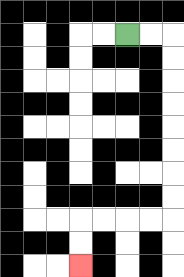{'start': '[5, 1]', 'end': '[3, 11]', 'path_directions': 'R,R,D,D,D,D,D,D,D,D,L,L,L,L,D,D', 'path_coordinates': '[[5, 1], [6, 1], [7, 1], [7, 2], [7, 3], [7, 4], [7, 5], [7, 6], [7, 7], [7, 8], [7, 9], [6, 9], [5, 9], [4, 9], [3, 9], [3, 10], [3, 11]]'}